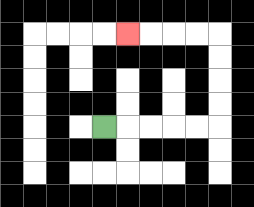{'start': '[4, 5]', 'end': '[5, 1]', 'path_directions': 'R,R,R,R,R,U,U,U,U,L,L,L,L', 'path_coordinates': '[[4, 5], [5, 5], [6, 5], [7, 5], [8, 5], [9, 5], [9, 4], [9, 3], [9, 2], [9, 1], [8, 1], [7, 1], [6, 1], [5, 1]]'}